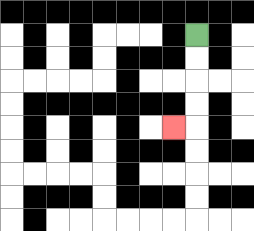{'start': '[8, 1]', 'end': '[7, 5]', 'path_directions': 'D,D,D,D,L', 'path_coordinates': '[[8, 1], [8, 2], [8, 3], [8, 4], [8, 5], [7, 5]]'}